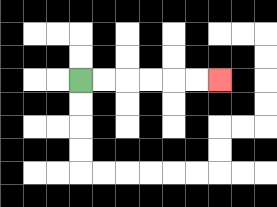{'start': '[3, 3]', 'end': '[9, 3]', 'path_directions': 'R,R,R,R,R,R', 'path_coordinates': '[[3, 3], [4, 3], [5, 3], [6, 3], [7, 3], [8, 3], [9, 3]]'}